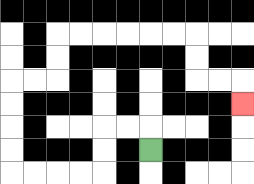{'start': '[6, 6]', 'end': '[10, 4]', 'path_directions': 'U,L,L,D,D,L,L,L,L,U,U,U,U,R,R,U,U,R,R,R,R,R,R,D,D,R,R,D', 'path_coordinates': '[[6, 6], [6, 5], [5, 5], [4, 5], [4, 6], [4, 7], [3, 7], [2, 7], [1, 7], [0, 7], [0, 6], [0, 5], [0, 4], [0, 3], [1, 3], [2, 3], [2, 2], [2, 1], [3, 1], [4, 1], [5, 1], [6, 1], [7, 1], [8, 1], [8, 2], [8, 3], [9, 3], [10, 3], [10, 4]]'}